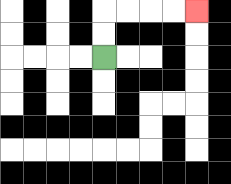{'start': '[4, 2]', 'end': '[8, 0]', 'path_directions': 'U,U,R,R,R,R', 'path_coordinates': '[[4, 2], [4, 1], [4, 0], [5, 0], [6, 0], [7, 0], [8, 0]]'}